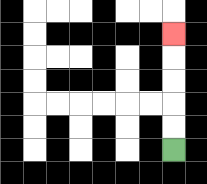{'start': '[7, 6]', 'end': '[7, 1]', 'path_directions': 'U,U,U,U,U', 'path_coordinates': '[[7, 6], [7, 5], [7, 4], [7, 3], [7, 2], [7, 1]]'}